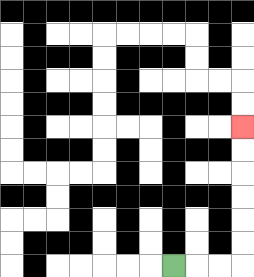{'start': '[7, 11]', 'end': '[10, 5]', 'path_directions': 'R,R,R,U,U,U,U,U,U', 'path_coordinates': '[[7, 11], [8, 11], [9, 11], [10, 11], [10, 10], [10, 9], [10, 8], [10, 7], [10, 6], [10, 5]]'}